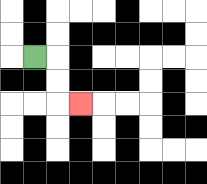{'start': '[1, 2]', 'end': '[3, 4]', 'path_directions': 'R,D,D,R', 'path_coordinates': '[[1, 2], [2, 2], [2, 3], [2, 4], [3, 4]]'}